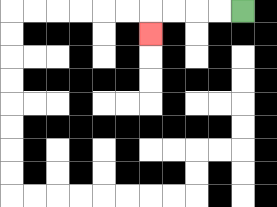{'start': '[10, 0]', 'end': '[6, 1]', 'path_directions': 'L,L,L,L,D', 'path_coordinates': '[[10, 0], [9, 0], [8, 0], [7, 0], [6, 0], [6, 1]]'}